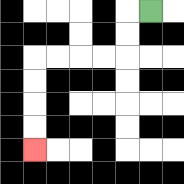{'start': '[6, 0]', 'end': '[1, 6]', 'path_directions': 'L,D,D,L,L,L,L,D,D,D,D', 'path_coordinates': '[[6, 0], [5, 0], [5, 1], [5, 2], [4, 2], [3, 2], [2, 2], [1, 2], [1, 3], [1, 4], [1, 5], [1, 6]]'}